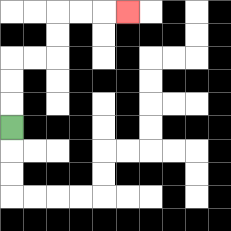{'start': '[0, 5]', 'end': '[5, 0]', 'path_directions': 'U,U,U,R,R,U,U,R,R,R', 'path_coordinates': '[[0, 5], [0, 4], [0, 3], [0, 2], [1, 2], [2, 2], [2, 1], [2, 0], [3, 0], [4, 0], [5, 0]]'}